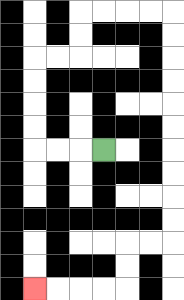{'start': '[4, 6]', 'end': '[1, 12]', 'path_directions': 'L,L,L,U,U,U,U,R,R,U,U,R,R,R,R,D,D,D,D,D,D,D,D,D,D,L,L,D,D,L,L,L,L', 'path_coordinates': '[[4, 6], [3, 6], [2, 6], [1, 6], [1, 5], [1, 4], [1, 3], [1, 2], [2, 2], [3, 2], [3, 1], [3, 0], [4, 0], [5, 0], [6, 0], [7, 0], [7, 1], [7, 2], [7, 3], [7, 4], [7, 5], [7, 6], [7, 7], [7, 8], [7, 9], [7, 10], [6, 10], [5, 10], [5, 11], [5, 12], [4, 12], [3, 12], [2, 12], [1, 12]]'}